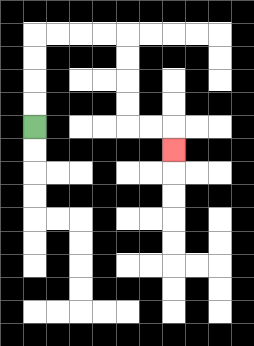{'start': '[1, 5]', 'end': '[7, 6]', 'path_directions': 'U,U,U,U,R,R,R,R,D,D,D,D,R,R,D', 'path_coordinates': '[[1, 5], [1, 4], [1, 3], [1, 2], [1, 1], [2, 1], [3, 1], [4, 1], [5, 1], [5, 2], [5, 3], [5, 4], [5, 5], [6, 5], [7, 5], [7, 6]]'}